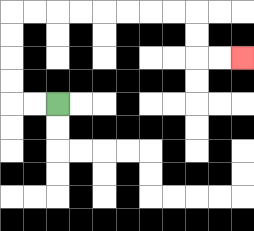{'start': '[2, 4]', 'end': '[10, 2]', 'path_directions': 'L,L,U,U,U,U,R,R,R,R,R,R,R,R,D,D,R,R', 'path_coordinates': '[[2, 4], [1, 4], [0, 4], [0, 3], [0, 2], [0, 1], [0, 0], [1, 0], [2, 0], [3, 0], [4, 0], [5, 0], [6, 0], [7, 0], [8, 0], [8, 1], [8, 2], [9, 2], [10, 2]]'}